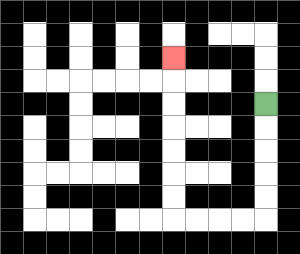{'start': '[11, 4]', 'end': '[7, 2]', 'path_directions': 'D,D,D,D,D,L,L,L,L,U,U,U,U,U,U,U', 'path_coordinates': '[[11, 4], [11, 5], [11, 6], [11, 7], [11, 8], [11, 9], [10, 9], [9, 9], [8, 9], [7, 9], [7, 8], [7, 7], [7, 6], [7, 5], [7, 4], [7, 3], [7, 2]]'}